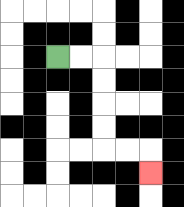{'start': '[2, 2]', 'end': '[6, 7]', 'path_directions': 'R,R,D,D,D,D,R,R,D', 'path_coordinates': '[[2, 2], [3, 2], [4, 2], [4, 3], [4, 4], [4, 5], [4, 6], [5, 6], [6, 6], [6, 7]]'}